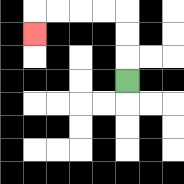{'start': '[5, 3]', 'end': '[1, 1]', 'path_directions': 'U,U,U,L,L,L,L,D', 'path_coordinates': '[[5, 3], [5, 2], [5, 1], [5, 0], [4, 0], [3, 0], [2, 0], [1, 0], [1, 1]]'}